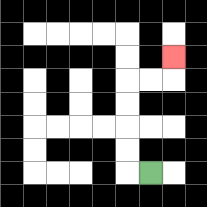{'start': '[6, 7]', 'end': '[7, 2]', 'path_directions': 'L,U,U,U,U,R,R,U', 'path_coordinates': '[[6, 7], [5, 7], [5, 6], [5, 5], [5, 4], [5, 3], [6, 3], [7, 3], [7, 2]]'}